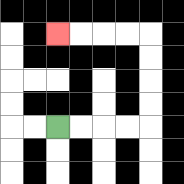{'start': '[2, 5]', 'end': '[2, 1]', 'path_directions': 'R,R,R,R,U,U,U,U,L,L,L,L', 'path_coordinates': '[[2, 5], [3, 5], [4, 5], [5, 5], [6, 5], [6, 4], [6, 3], [6, 2], [6, 1], [5, 1], [4, 1], [3, 1], [2, 1]]'}